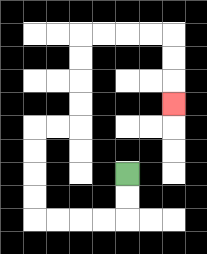{'start': '[5, 7]', 'end': '[7, 4]', 'path_directions': 'D,D,L,L,L,L,U,U,U,U,R,R,U,U,U,U,R,R,R,R,D,D,D', 'path_coordinates': '[[5, 7], [5, 8], [5, 9], [4, 9], [3, 9], [2, 9], [1, 9], [1, 8], [1, 7], [1, 6], [1, 5], [2, 5], [3, 5], [3, 4], [3, 3], [3, 2], [3, 1], [4, 1], [5, 1], [6, 1], [7, 1], [7, 2], [7, 3], [7, 4]]'}